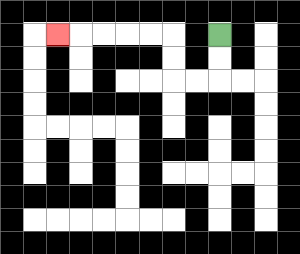{'start': '[9, 1]', 'end': '[2, 1]', 'path_directions': 'D,D,L,L,U,U,L,L,L,L,L', 'path_coordinates': '[[9, 1], [9, 2], [9, 3], [8, 3], [7, 3], [7, 2], [7, 1], [6, 1], [5, 1], [4, 1], [3, 1], [2, 1]]'}